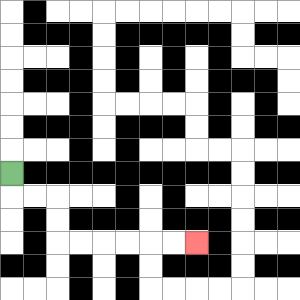{'start': '[0, 7]', 'end': '[8, 10]', 'path_directions': 'D,R,R,D,D,R,R,R,R,R,R', 'path_coordinates': '[[0, 7], [0, 8], [1, 8], [2, 8], [2, 9], [2, 10], [3, 10], [4, 10], [5, 10], [6, 10], [7, 10], [8, 10]]'}